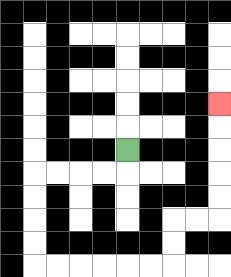{'start': '[5, 6]', 'end': '[9, 4]', 'path_directions': 'D,L,L,L,L,D,D,D,D,R,R,R,R,R,R,U,U,R,R,U,U,U,U,U', 'path_coordinates': '[[5, 6], [5, 7], [4, 7], [3, 7], [2, 7], [1, 7], [1, 8], [1, 9], [1, 10], [1, 11], [2, 11], [3, 11], [4, 11], [5, 11], [6, 11], [7, 11], [7, 10], [7, 9], [8, 9], [9, 9], [9, 8], [9, 7], [9, 6], [9, 5], [9, 4]]'}